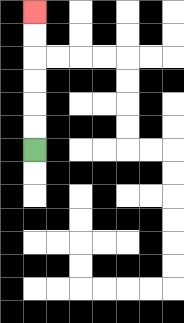{'start': '[1, 6]', 'end': '[1, 0]', 'path_directions': 'U,U,U,U,U,U', 'path_coordinates': '[[1, 6], [1, 5], [1, 4], [1, 3], [1, 2], [1, 1], [1, 0]]'}